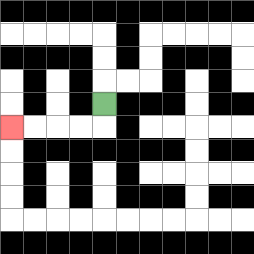{'start': '[4, 4]', 'end': '[0, 5]', 'path_directions': 'D,L,L,L,L', 'path_coordinates': '[[4, 4], [4, 5], [3, 5], [2, 5], [1, 5], [0, 5]]'}